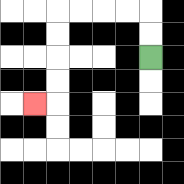{'start': '[6, 2]', 'end': '[1, 4]', 'path_directions': 'U,U,L,L,L,L,D,D,D,D,L', 'path_coordinates': '[[6, 2], [6, 1], [6, 0], [5, 0], [4, 0], [3, 0], [2, 0], [2, 1], [2, 2], [2, 3], [2, 4], [1, 4]]'}